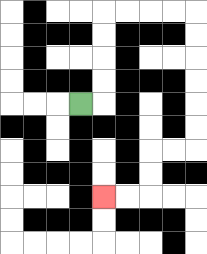{'start': '[3, 4]', 'end': '[4, 8]', 'path_directions': 'R,U,U,U,U,R,R,R,R,D,D,D,D,D,D,L,L,D,D,L,L', 'path_coordinates': '[[3, 4], [4, 4], [4, 3], [4, 2], [4, 1], [4, 0], [5, 0], [6, 0], [7, 0], [8, 0], [8, 1], [8, 2], [8, 3], [8, 4], [8, 5], [8, 6], [7, 6], [6, 6], [6, 7], [6, 8], [5, 8], [4, 8]]'}